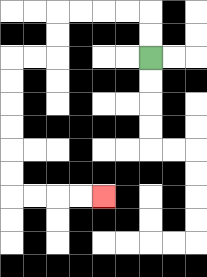{'start': '[6, 2]', 'end': '[4, 8]', 'path_directions': 'U,U,L,L,L,L,D,D,L,L,D,D,D,D,D,D,R,R,R,R', 'path_coordinates': '[[6, 2], [6, 1], [6, 0], [5, 0], [4, 0], [3, 0], [2, 0], [2, 1], [2, 2], [1, 2], [0, 2], [0, 3], [0, 4], [0, 5], [0, 6], [0, 7], [0, 8], [1, 8], [2, 8], [3, 8], [4, 8]]'}